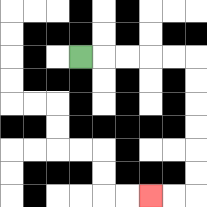{'start': '[3, 2]', 'end': '[6, 8]', 'path_directions': 'R,R,R,R,R,D,D,D,D,D,D,L,L', 'path_coordinates': '[[3, 2], [4, 2], [5, 2], [6, 2], [7, 2], [8, 2], [8, 3], [8, 4], [8, 5], [8, 6], [8, 7], [8, 8], [7, 8], [6, 8]]'}